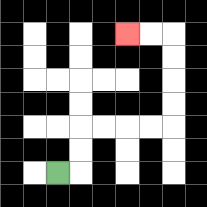{'start': '[2, 7]', 'end': '[5, 1]', 'path_directions': 'R,U,U,R,R,R,R,U,U,U,U,L,L', 'path_coordinates': '[[2, 7], [3, 7], [3, 6], [3, 5], [4, 5], [5, 5], [6, 5], [7, 5], [7, 4], [7, 3], [7, 2], [7, 1], [6, 1], [5, 1]]'}